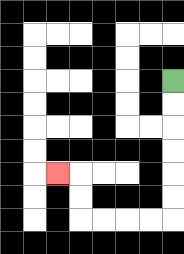{'start': '[7, 3]', 'end': '[2, 7]', 'path_directions': 'D,D,D,D,D,D,L,L,L,L,U,U,L', 'path_coordinates': '[[7, 3], [7, 4], [7, 5], [7, 6], [7, 7], [7, 8], [7, 9], [6, 9], [5, 9], [4, 9], [3, 9], [3, 8], [3, 7], [2, 7]]'}